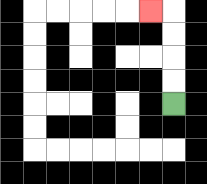{'start': '[7, 4]', 'end': '[6, 0]', 'path_directions': 'U,U,U,U,L', 'path_coordinates': '[[7, 4], [7, 3], [7, 2], [7, 1], [7, 0], [6, 0]]'}